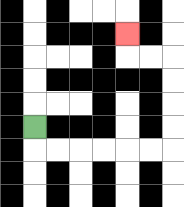{'start': '[1, 5]', 'end': '[5, 1]', 'path_directions': 'D,R,R,R,R,R,R,U,U,U,U,L,L,U', 'path_coordinates': '[[1, 5], [1, 6], [2, 6], [3, 6], [4, 6], [5, 6], [6, 6], [7, 6], [7, 5], [7, 4], [7, 3], [7, 2], [6, 2], [5, 2], [5, 1]]'}